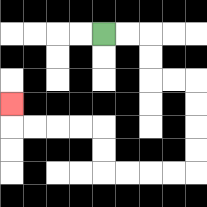{'start': '[4, 1]', 'end': '[0, 4]', 'path_directions': 'R,R,D,D,R,R,D,D,D,D,L,L,L,L,U,U,L,L,L,L,U', 'path_coordinates': '[[4, 1], [5, 1], [6, 1], [6, 2], [6, 3], [7, 3], [8, 3], [8, 4], [8, 5], [8, 6], [8, 7], [7, 7], [6, 7], [5, 7], [4, 7], [4, 6], [4, 5], [3, 5], [2, 5], [1, 5], [0, 5], [0, 4]]'}